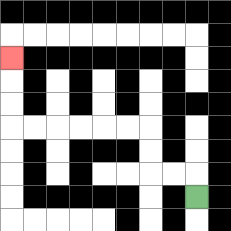{'start': '[8, 8]', 'end': '[0, 2]', 'path_directions': 'U,L,L,U,U,L,L,L,L,L,L,U,U,U', 'path_coordinates': '[[8, 8], [8, 7], [7, 7], [6, 7], [6, 6], [6, 5], [5, 5], [4, 5], [3, 5], [2, 5], [1, 5], [0, 5], [0, 4], [0, 3], [0, 2]]'}